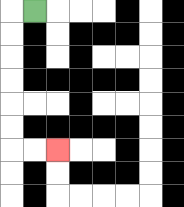{'start': '[1, 0]', 'end': '[2, 6]', 'path_directions': 'L,D,D,D,D,D,D,R,R', 'path_coordinates': '[[1, 0], [0, 0], [0, 1], [0, 2], [0, 3], [0, 4], [0, 5], [0, 6], [1, 6], [2, 6]]'}